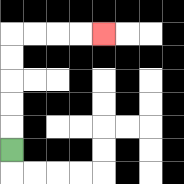{'start': '[0, 6]', 'end': '[4, 1]', 'path_directions': 'U,U,U,U,U,R,R,R,R', 'path_coordinates': '[[0, 6], [0, 5], [0, 4], [0, 3], [0, 2], [0, 1], [1, 1], [2, 1], [3, 1], [4, 1]]'}